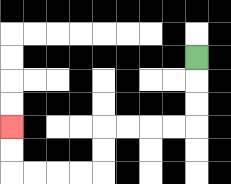{'start': '[8, 2]', 'end': '[0, 5]', 'path_directions': 'D,D,D,L,L,L,L,D,D,L,L,L,L,U,U', 'path_coordinates': '[[8, 2], [8, 3], [8, 4], [8, 5], [7, 5], [6, 5], [5, 5], [4, 5], [4, 6], [4, 7], [3, 7], [2, 7], [1, 7], [0, 7], [0, 6], [0, 5]]'}